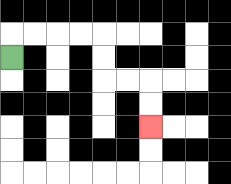{'start': '[0, 2]', 'end': '[6, 5]', 'path_directions': 'U,R,R,R,R,D,D,R,R,D,D', 'path_coordinates': '[[0, 2], [0, 1], [1, 1], [2, 1], [3, 1], [4, 1], [4, 2], [4, 3], [5, 3], [6, 3], [6, 4], [6, 5]]'}